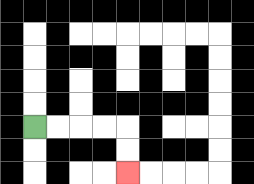{'start': '[1, 5]', 'end': '[5, 7]', 'path_directions': 'R,R,R,R,D,D', 'path_coordinates': '[[1, 5], [2, 5], [3, 5], [4, 5], [5, 5], [5, 6], [5, 7]]'}